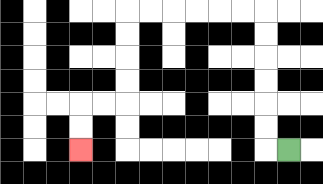{'start': '[12, 6]', 'end': '[3, 6]', 'path_directions': 'L,U,U,U,U,U,U,L,L,L,L,L,L,D,D,D,D,L,L,D,D', 'path_coordinates': '[[12, 6], [11, 6], [11, 5], [11, 4], [11, 3], [11, 2], [11, 1], [11, 0], [10, 0], [9, 0], [8, 0], [7, 0], [6, 0], [5, 0], [5, 1], [5, 2], [5, 3], [5, 4], [4, 4], [3, 4], [3, 5], [3, 6]]'}